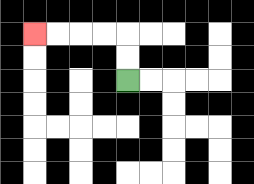{'start': '[5, 3]', 'end': '[1, 1]', 'path_directions': 'U,U,L,L,L,L', 'path_coordinates': '[[5, 3], [5, 2], [5, 1], [4, 1], [3, 1], [2, 1], [1, 1]]'}